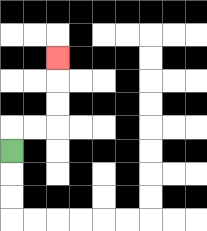{'start': '[0, 6]', 'end': '[2, 2]', 'path_directions': 'U,R,R,U,U,U', 'path_coordinates': '[[0, 6], [0, 5], [1, 5], [2, 5], [2, 4], [2, 3], [2, 2]]'}